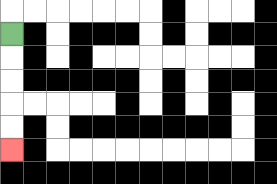{'start': '[0, 1]', 'end': '[0, 6]', 'path_directions': 'D,D,D,D,D', 'path_coordinates': '[[0, 1], [0, 2], [0, 3], [0, 4], [0, 5], [0, 6]]'}